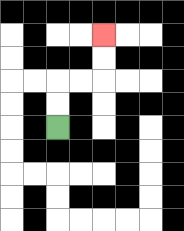{'start': '[2, 5]', 'end': '[4, 1]', 'path_directions': 'U,U,R,R,U,U', 'path_coordinates': '[[2, 5], [2, 4], [2, 3], [3, 3], [4, 3], [4, 2], [4, 1]]'}